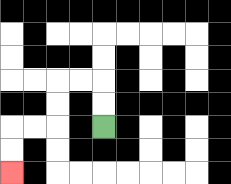{'start': '[4, 5]', 'end': '[0, 7]', 'path_directions': 'U,U,L,L,D,D,L,L,D,D', 'path_coordinates': '[[4, 5], [4, 4], [4, 3], [3, 3], [2, 3], [2, 4], [2, 5], [1, 5], [0, 5], [0, 6], [0, 7]]'}